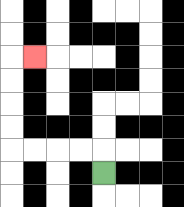{'start': '[4, 7]', 'end': '[1, 2]', 'path_directions': 'U,L,L,L,L,U,U,U,U,R', 'path_coordinates': '[[4, 7], [4, 6], [3, 6], [2, 6], [1, 6], [0, 6], [0, 5], [0, 4], [0, 3], [0, 2], [1, 2]]'}